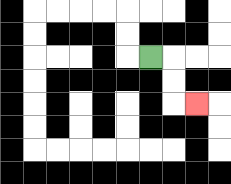{'start': '[6, 2]', 'end': '[8, 4]', 'path_directions': 'R,D,D,R', 'path_coordinates': '[[6, 2], [7, 2], [7, 3], [7, 4], [8, 4]]'}